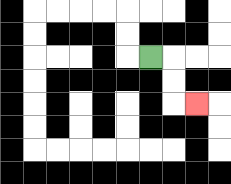{'start': '[6, 2]', 'end': '[8, 4]', 'path_directions': 'R,D,D,R', 'path_coordinates': '[[6, 2], [7, 2], [7, 3], [7, 4], [8, 4]]'}